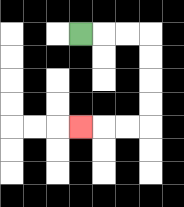{'start': '[3, 1]', 'end': '[3, 5]', 'path_directions': 'R,R,R,D,D,D,D,L,L,L', 'path_coordinates': '[[3, 1], [4, 1], [5, 1], [6, 1], [6, 2], [6, 3], [6, 4], [6, 5], [5, 5], [4, 5], [3, 5]]'}